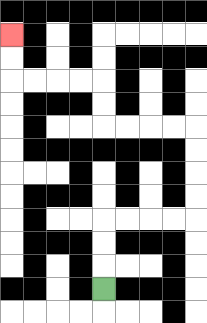{'start': '[4, 12]', 'end': '[0, 1]', 'path_directions': 'U,U,U,R,R,R,R,U,U,U,U,L,L,L,L,U,U,L,L,L,L,U,U', 'path_coordinates': '[[4, 12], [4, 11], [4, 10], [4, 9], [5, 9], [6, 9], [7, 9], [8, 9], [8, 8], [8, 7], [8, 6], [8, 5], [7, 5], [6, 5], [5, 5], [4, 5], [4, 4], [4, 3], [3, 3], [2, 3], [1, 3], [0, 3], [0, 2], [0, 1]]'}